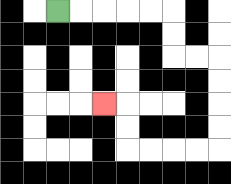{'start': '[2, 0]', 'end': '[4, 4]', 'path_directions': 'R,R,R,R,R,D,D,R,R,D,D,D,D,L,L,L,L,U,U,L', 'path_coordinates': '[[2, 0], [3, 0], [4, 0], [5, 0], [6, 0], [7, 0], [7, 1], [7, 2], [8, 2], [9, 2], [9, 3], [9, 4], [9, 5], [9, 6], [8, 6], [7, 6], [6, 6], [5, 6], [5, 5], [5, 4], [4, 4]]'}